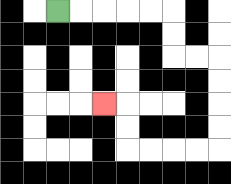{'start': '[2, 0]', 'end': '[4, 4]', 'path_directions': 'R,R,R,R,R,D,D,R,R,D,D,D,D,L,L,L,L,U,U,L', 'path_coordinates': '[[2, 0], [3, 0], [4, 0], [5, 0], [6, 0], [7, 0], [7, 1], [7, 2], [8, 2], [9, 2], [9, 3], [9, 4], [9, 5], [9, 6], [8, 6], [7, 6], [6, 6], [5, 6], [5, 5], [5, 4], [4, 4]]'}